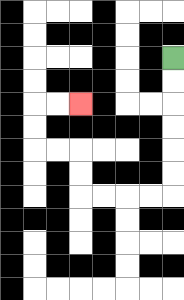{'start': '[7, 2]', 'end': '[3, 4]', 'path_directions': 'D,D,D,D,D,D,L,L,L,L,U,U,L,L,U,U,R,R', 'path_coordinates': '[[7, 2], [7, 3], [7, 4], [7, 5], [7, 6], [7, 7], [7, 8], [6, 8], [5, 8], [4, 8], [3, 8], [3, 7], [3, 6], [2, 6], [1, 6], [1, 5], [1, 4], [2, 4], [3, 4]]'}